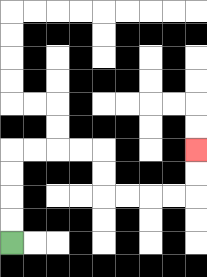{'start': '[0, 10]', 'end': '[8, 6]', 'path_directions': 'U,U,U,U,R,R,R,R,D,D,R,R,R,R,U,U', 'path_coordinates': '[[0, 10], [0, 9], [0, 8], [0, 7], [0, 6], [1, 6], [2, 6], [3, 6], [4, 6], [4, 7], [4, 8], [5, 8], [6, 8], [7, 8], [8, 8], [8, 7], [8, 6]]'}